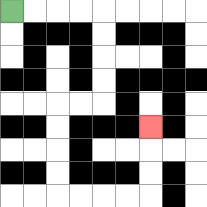{'start': '[0, 0]', 'end': '[6, 5]', 'path_directions': 'R,R,R,R,D,D,D,D,L,L,D,D,D,D,R,R,R,R,U,U,U', 'path_coordinates': '[[0, 0], [1, 0], [2, 0], [3, 0], [4, 0], [4, 1], [4, 2], [4, 3], [4, 4], [3, 4], [2, 4], [2, 5], [2, 6], [2, 7], [2, 8], [3, 8], [4, 8], [5, 8], [6, 8], [6, 7], [6, 6], [6, 5]]'}